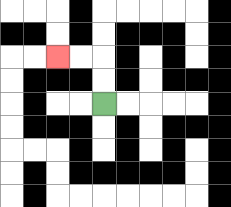{'start': '[4, 4]', 'end': '[2, 2]', 'path_directions': 'U,U,L,L', 'path_coordinates': '[[4, 4], [4, 3], [4, 2], [3, 2], [2, 2]]'}